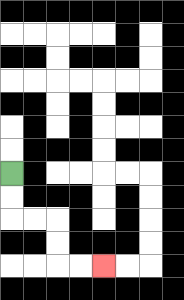{'start': '[0, 7]', 'end': '[4, 11]', 'path_directions': 'D,D,R,R,D,D,R,R', 'path_coordinates': '[[0, 7], [0, 8], [0, 9], [1, 9], [2, 9], [2, 10], [2, 11], [3, 11], [4, 11]]'}